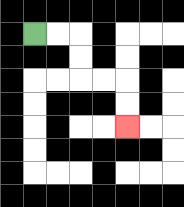{'start': '[1, 1]', 'end': '[5, 5]', 'path_directions': 'R,R,D,D,R,R,D,D', 'path_coordinates': '[[1, 1], [2, 1], [3, 1], [3, 2], [3, 3], [4, 3], [5, 3], [5, 4], [5, 5]]'}